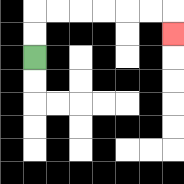{'start': '[1, 2]', 'end': '[7, 1]', 'path_directions': 'U,U,R,R,R,R,R,R,D', 'path_coordinates': '[[1, 2], [1, 1], [1, 0], [2, 0], [3, 0], [4, 0], [5, 0], [6, 0], [7, 0], [7, 1]]'}